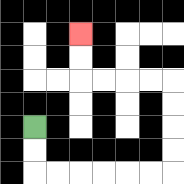{'start': '[1, 5]', 'end': '[3, 1]', 'path_directions': 'D,D,R,R,R,R,R,R,U,U,U,U,L,L,L,L,U,U', 'path_coordinates': '[[1, 5], [1, 6], [1, 7], [2, 7], [3, 7], [4, 7], [5, 7], [6, 7], [7, 7], [7, 6], [7, 5], [7, 4], [7, 3], [6, 3], [5, 3], [4, 3], [3, 3], [3, 2], [3, 1]]'}